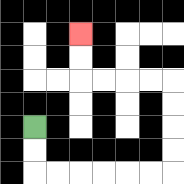{'start': '[1, 5]', 'end': '[3, 1]', 'path_directions': 'D,D,R,R,R,R,R,R,U,U,U,U,L,L,L,L,U,U', 'path_coordinates': '[[1, 5], [1, 6], [1, 7], [2, 7], [3, 7], [4, 7], [5, 7], [6, 7], [7, 7], [7, 6], [7, 5], [7, 4], [7, 3], [6, 3], [5, 3], [4, 3], [3, 3], [3, 2], [3, 1]]'}